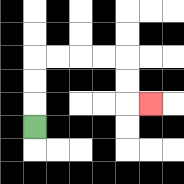{'start': '[1, 5]', 'end': '[6, 4]', 'path_directions': 'U,U,U,R,R,R,R,D,D,R', 'path_coordinates': '[[1, 5], [1, 4], [1, 3], [1, 2], [2, 2], [3, 2], [4, 2], [5, 2], [5, 3], [5, 4], [6, 4]]'}